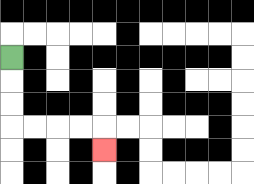{'start': '[0, 2]', 'end': '[4, 6]', 'path_directions': 'D,D,D,R,R,R,R,D', 'path_coordinates': '[[0, 2], [0, 3], [0, 4], [0, 5], [1, 5], [2, 5], [3, 5], [4, 5], [4, 6]]'}